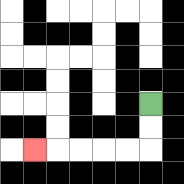{'start': '[6, 4]', 'end': '[1, 6]', 'path_directions': 'D,D,L,L,L,L,L', 'path_coordinates': '[[6, 4], [6, 5], [6, 6], [5, 6], [4, 6], [3, 6], [2, 6], [1, 6]]'}